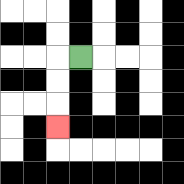{'start': '[3, 2]', 'end': '[2, 5]', 'path_directions': 'L,D,D,D', 'path_coordinates': '[[3, 2], [2, 2], [2, 3], [2, 4], [2, 5]]'}